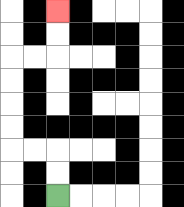{'start': '[2, 8]', 'end': '[2, 0]', 'path_directions': 'U,U,L,L,U,U,U,U,R,R,U,U', 'path_coordinates': '[[2, 8], [2, 7], [2, 6], [1, 6], [0, 6], [0, 5], [0, 4], [0, 3], [0, 2], [1, 2], [2, 2], [2, 1], [2, 0]]'}